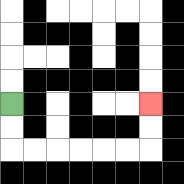{'start': '[0, 4]', 'end': '[6, 4]', 'path_directions': 'D,D,R,R,R,R,R,R,U,U', 'path_coordinates': '[[0, 4], [0, 5], [0, 6], [1, 6], [2, 6], [3, 6], [4, 6], [5, 6], [6, 6], [6, 5], [6, 4]]'}